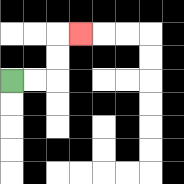{'start': '[0, 3]', 'end': '[3, 1]', 'path_directions': 'R,R,U,U,R', 'path_coordinates': '[[0, 3], [1, 3], [2, 3], [2, 2], [2, 1], [3, 1]]'}